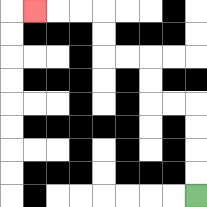{'start': '[8, 8]', 'end': '[1, 0]', 'path_directions': 'U,U,U,U,L,L,U,U,L,L,U,U,L,L,L', 'path_coordinates': '[[8, 8], [8, 7], [8, 6], [8, 5], [8, 4], [7, 4], [6, 4], [6, 3], [6, 2], [5, 2], [4, 2], [4, 1], [4, 0], [3, 0], [2, 0], [1, 0]]'}